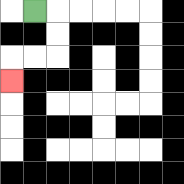{'start': '[1, 0]', 'end': '[0, 3]', 'path_directions': 'R,D,D,L,L,D', 'path_coordinates': '[[1, 0], [2, 0], [2, 1], [2, 2], [1, 2], [0, 2], [0, 3]]'}